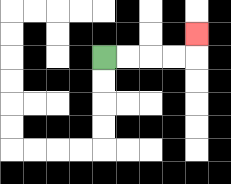{'start': '[4, 2]', 'end': '[8, 1]', 'path_directions': 'R,R,R,R,U', 'path_coordinates': '[[4, 2], [5, 2], [6, 2], [7, 2], [8, 2], [8, 1]]'}